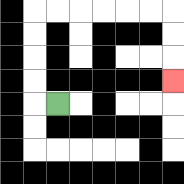{'start': '[2, 4]', 'end': '[7, 3]', 'path_directions': 'L,U,U,U,U,R,R,R,R,R,R,D,D,D', 'path_coordinates': '[[2, 4], [1, 4], [1, 3], [1, 2], [1, 1], [1, 0], [2, 0], [3, 0], [4, 0], [5, 0], [6, 0], [7, 0], [7, 1], [7, 2], [7, 3]]'}